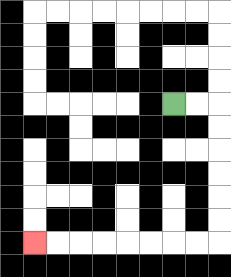{'start': '[7, 4]', 'end': '[1, 10]', 'path_directions': 'R,R,D,D,D,D,D,D,L,L,L,L,L,L,L,L', 'path_coordinates': '[[7, 4], [8, 4], [9, 4], [9, 5], [9, 6], [9, 7], [9, 8], [9, 9], [9, 10], [8, 10], [7, 10], [6, 10], [5, 10], [4, 10], [3, 10], [2, 10], [1, 10]]'}